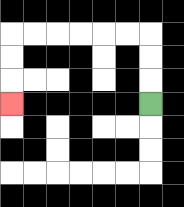{'start': '[6, 4]', 'end': '[0, 4]', 'path_directions': 'U,U,U,L,L,L,L,L,L,D,D,D', 'path_coordinates': '[[6, 4], [6, 3], [6, 2], [6, 1], [5, 1], [4, 1], [3, 1], [2, 1], [1, 1], [0, 1], [0, 2], [0, 3], [0, 4]]'}